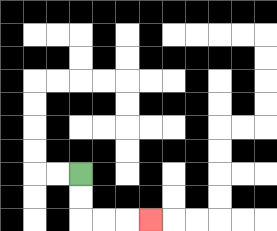{'start': '[3, 7]', 'end': '[6, 9]', 'path_directions': 'D,D,R,R,R', 'path_coordinates': '[[3, 7], [3, 8], [3, 9], [4, 9], [5, 9], [6, 9]]'}